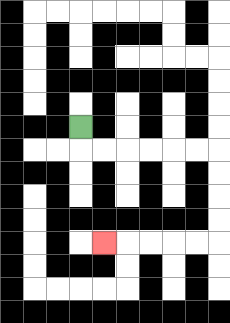{'start': '[3, 5]', 'end': '[4, 10]', 'path_directions': 'D,R,R,R,R,R,R,D,D,D,D,L,L,L,L,L', 'path_coordinates': '[[3, 5], [3, 6], [4, 6], [5, 6], [6, 6], [7, 6], [8, 6], [9, 6], [9, 7], [9, 8], [9, 9], [9, 10], [8, 10], [7, 10], [6, 10], [5, 10], [4, 10]]'}